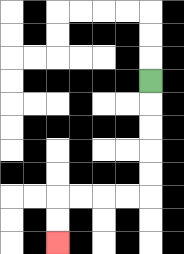{'start': '[6, 3]', 'end': '[2, 10]', 'path_directions': 'D,D,D,D,D,L,L,L,L,D,D', 'path_coordinates': '[[6, 3], [6, 4], [6, 5], [6, 6], [6, 7], [6, 8], [5, 8], [4, 8], [3, 8], [2, 8], [2, 9], [2, 10]]'}